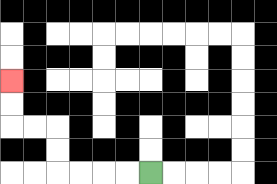{'start': '[6, 7]', 'end': '[0, 3]', 'path_directions': 'L,L,L,L,U,U,L,L,U,U', 'path_coordinates': '[[6, 7], [5, 7], [4, 7], [3, 7], [2, 7], [2, 6], [2, 5], [1, 5], [0, 5], [0, 4], [0, 3]]'}